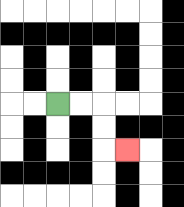{'start': '[2, 4]', 'end': '[5, 6]', 'path_directions': 'R,R,D,D,R', 'path_coordinates': '[[2, 4], [3, 4], [4, 4], [4, 5], [4, 6], [5, 6]]'}